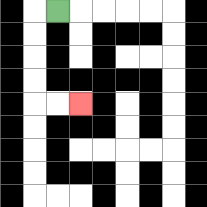{'start': '[2, 0]', 'end': '[3, 4]', 'path_directions': 'L,D,D,D,D,R,R', 'path_coordinates': '[[2, 0], [1, 0], [1, 1], [1, 2], [1, 3], [1, 4], [2, 4], [3, 4]]'}